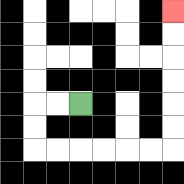{'start': '[3, 4]', 'end': '[7, 0]', 'path_directions': 'L,L,D,D,R,R,R,R,R,R,U,U,U,U,U,U', 'path_coordinates': '[[3, 4], [2, 4], [1, 4], [1, 5], [1, 6], [2, 6], [3, 6], [4, 6], [5, 6], [6, 6], [7, 6], [7, 5], [7, 4], [7, 3], [7, 2], [7, 1], [7, 0]]'}